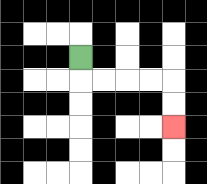{'start': '[3, 2]', 'end': '[7, 5]', 'path_directions': 'D,R,R,R,R,D,D', 'path_coordinates': '[[3, 2], [3, 3], [4, 3], [5, 3], [6, 3], [7, 3], [7, 4], [7, 5]]'}